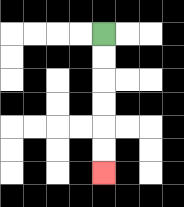{'start': '[4, 1]', 'end': '[4, 7]', 'path_directions': 'D,D,D,D,D,D', 'path_coordinates': '[[4, 1], [4, 2], [4, 3], [4, 4], [4, 5], [4, 6], [4, 7]]'}